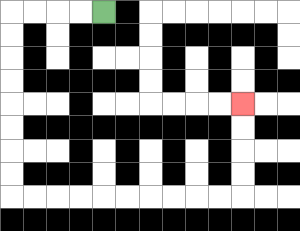{'start': '[4, 0]', 'end': '[10, 4]', 'path_directions': 'L,L,L,L,D,D,D,D,D,D,D,D,R,R,R,R,R,R,R,R,R,R,U,U,U,U', 'path_coordinates': '[[4, 0], [3, 0], [2, 0], [1, 0], [0, 0], [0, 1], [0, 2], [0, 3], [0, 4], [0, 5], [0, 6], [0, 7], [0, 8], [1, 8], [2, 8], [3, 8], [4, 8], [5, 8], [6, 8], [7, 8], [8, 8], [9, 8], [10, 8], [10, 7], [10, 6], [10, 5], [10, 4]]'}